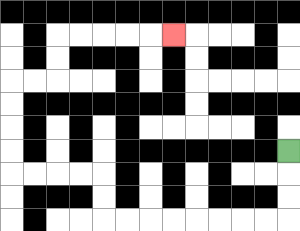{'start': '[12, 6]', 'end': '[7, 1]', 'path_directions': 'D,D,D,L,L,L,L,L,L,L,L,U,U,L,L,L,L,U,U,U,U,R,R,U,U,R,R,R,R,R', 'path_coordinates': '[[12, 6], [12, 7], [12, 8], [12, 9], [11, 9], [10, 9], [9, 9], [8, 9], [7, 9], [6, 9], [5, 9], [4, 9], [4, 8], [4, 7], [3, 7], [2, 7], [1, 7], [0, 7], [0, 6], [0, 5], [0, 4], [0, 3], [1, 3], [2, 3], [2, 2], [2, 1], [3, 1], [4, 1], [5, 1], [6, 1], [7, 1]]'}